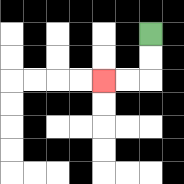{'start': '[6, 1]', 'end': '[4, 3]', 'path_directions': 'D,D,L,L', 'path_coordinates': '[[6, 1], [6, 2], [6, 3], [5, 3], [4, 3]]'}